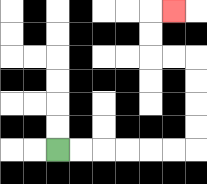{'start': '[2, 6]', 'end': '[7, 0]', 'path_directions': 'R,R,R,R,R,R,U,U,U,U,L,L,U,U,R', 'path_coordinates': '[[2, 6], [3, 6], [4, 6], [5, 6], [6, 6], [7, 6], [8, 6], [8, 5], [8, 4], [8, 3], [8, 2], [7, 2], [6, 2], [6, 1], [6, 0], [7, 0]]'}